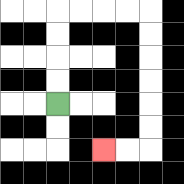{'start': '[2, 4]', 'end': '[4, 6]', 'path_directions': 'U,U,U,U,R,R,R,R,D,D,D,D,D,D,L,L', 'path_coordinates': '[[2, 4], [2, 3], [2, 2], [2, 1], [2, 0], [3, 0], [4, 0], [5, 0], [6, 0], [6, 1], [6, 2], [6, 3], [6, 4], [6, 5], [6, 6], [5, 6], [4, 6]]'}